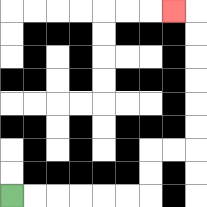{'start': '[0, 8]', 'end': '[7, 0]', 'path_directions': 'R,R,R,R,R,R,U,U,R,R,U,U,U,U,U,U,L', 'path_coordinates': '[[0, 8], [1, 8], [2, 8], [3, 8], [4, 8], [5, 8], [6, 8], [6, 7], [6, 6], [7, 6], [8, 6], [8, 5], [8, 4], [8, 3], [8, 2], [8, 1], [8, 0], [7, 0]]'}